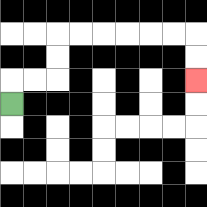{'start': '[0, 4]', 'end': '[8, 3]', 'path_directions': 'U,R,R,U,U,R,R,R,R,R,R,D,D', 'path_coordinates': '[[0, 4], [0, 3], [1, 3], [2, 3], [2, 2], [2, 1], [3, 1], [4, 1], [5, 1], [6, 1], [7, 1], [8, 1], [8, 2], [8, 3]]'}